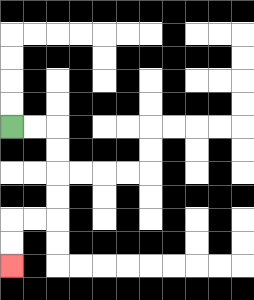{'start': '[0, 5]', 'end': '[0, 11]', 'path_directions': 'R,R,D,D,D,D,L,L,D,D', 'path_coordinates': '[[0, 5], [1, 5], [2, 5], [2, 6], [2, 7], [2, 8], [2, 9], [1, 9], [0, 9], [0, 10], [0, 11]]'}